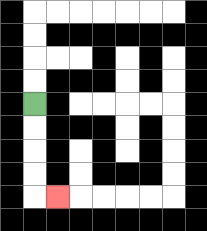{'start': '[1, 4]', 'end': '[2, 8]', 'path_directions': 'D,D,D,D,R', 'path_coordinates': '[[1, 4], [1, 5], [1, 6], [1, 7], [1, 8], [2, 8]]'}